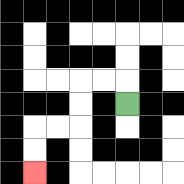{'start': '[5, 4]', 'end': '[1, 7]', 'path_directions': 'U,L,L,D,D,L,L,D,D', 'path_coordinates': '[[5, 4], [5, 3], [4, 3], [3, 3], [3, 4], [3, 5], [2, 5], [1, 5], [1, 6], [1, 7]]'}